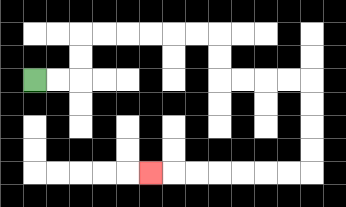{'start': '[1, 3]', 'end': '[6, 7]', 'path_directions': 'R,R,U,U,R,R,R,R,R,R,D,D,R,R,R,R,D,D,D,D,L,L,L,L,L,L,L', 'path_coordinates': '[[1, 3], [2, 3], [3, 3], [3, 2], [3, 1], [4, 1], [5, 1], [6, 1], [7, 1], [8, 1], [9, 1], [9, 2], [9, 3], [10, 3], [11, 3], [12, 3], [13, 3], [13, 4], [13, 5], [13, 6], [13, 7], [12, 7], [11, 7], [10, 7], [9, 7], [8, 7], [7, 7], [6, 7]]'}